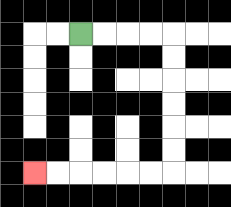{'start': '[3, 1]', 'end': '[1, 7]', 'path_directions': 'R,R,R,R,D,D,D,D,D,D,L,L,L,L,L,L', 'path_coordinates': '[[3, 1], [4, 1], [5, 1], [6, 1], [7, 1], [7, 2], [7, 3], [7, 4], [7, 5], [7, 6], [7, 7], [6, 7], [5, 7], [4, 7], [3, 7], [2, 7], [1, 7]]'}